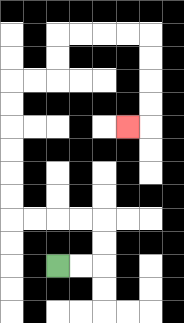{'start': '[2, 11]', 'end': '[5, 5]', 'path_directions': 'R,R,U,U,L,L,L,L,U,U,U,U,U,U,R,R,U,U,R,R,R,R,D,D,D,D,L', 'path_coordinates': '[[2, 11], [3, 11], [4, 11], [4, 10], [4, 9], [3, 9], [2, 9], [1, 9], [0, 9], [0, 8], [0, 7], [0, 6], [0, 5], [0, 4], [0, 3], [1, 3], [2, 3], [2, 2], [2, 1], [3, 1], [4, 1], [5, 1], [6, 1], [6, 2], [6, 3], [6, 4], [6, 5], [5, 5]]'}